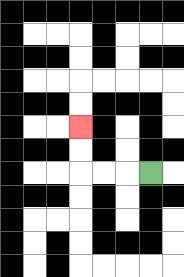{'start': '[6, 7]', 'end': '[3, 5]', 'path_directions': 'L,L,L,U,U', 'path_coordinates': '[[6, 7], [5, 7], [4, 7], [3, 7], [3, 6], [3, 5]]'}